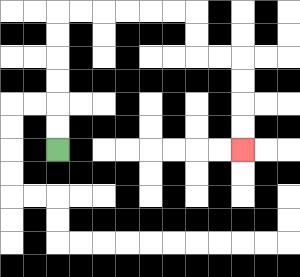{'start': '[2, 6]', 'end': '[10, 6]', 'path_directions': 'U,U,U,U,U,U,R,R,R,R,R,R,D,D,R,R,D,D,D,D', 'path_coordinates': '[[2, 6], [2, 5], [2, 4], [2, 3], [2, 2], [2, 1], [2, 0], [3, 0], [4, 0], [5, 0], [6, 0], [7, 0], [8, 0], [8, 1], [8, 2], [9, 2], [10, 2], [10, 3], [10, 4], [10, 5], [10, 6]]'}